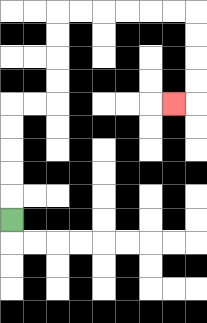{'start': '[0, 9]', 'end': '[7, 4]', 'path_directions': 'U,U,U,U,U,R,R,U,U,U,U,R,R,R,R,R,R,D,D,D,D,L', 'path_coordinates': '[[0, 9], [0, 8], [0, 7], [0, 6], [0, 5], [0, 4], [1, 4], [2, 4], [2, 3], [2, 2], [2, 1], [2, 0], [3, 0], [4, 0], [5, 0], [6, 0], [7, 0], [8, 0], [8, 1], [8, 2], [8, 3], [8, 4], [7, 4]]'}